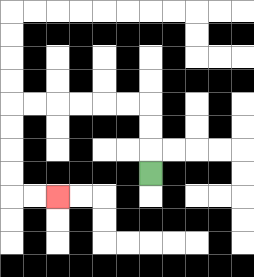{'start': '[6, 7]', 'end': '[2, 8]', 'path_directions': 'U,U,U,L,L,L,L,L,L,D,D,D,D,R,R', 'path_coordinates': '[[6, 7], [6, 6], [6, 5], [6, 4], [5, 4], [4, 4], [3, 4], [2, 4], [1, 4], [0, 4], [0, 5], [0, 6], [0, 7], [0, 8], [1, 8], [2, 8]]'}